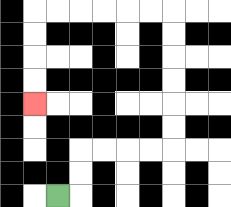{'start': '[2, 8]', 'end': '[1, 4]', 'path_directions': 'R,U,U,R,R,R,R,U,U,U,U,U,U,L,L,L,L,L,L,D,D,D,D', 'path_coordinates': '[[2, 8], [3, 8], [3, 7], [3, 6], [4, 6], [5, 6], [6, 6], [7, 6], [7, 5], [7, 4], [7, 3], [7, 2], [7, 1], [7, 0], [6, 0], [5, 0], [4, 0], [3, 0], [2, 0], [1, 0], [1, 1], [1, 2], [1, 3], [1, 4]]'}